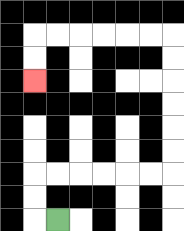{'start': '[2, 9]', 'end': '[1, 3]', 'path_directions': 'L,U,U,R,R,R,R,R,R,U,U,U,U,U,U,L,L,L,L,L,L,D,D', 'path_coordinates': '[[2, 9], [1, 9], [1, 8], [1, 7], [2, 7], [3, 7], [4, 7], [5, 7], [6, 7], [7, 7], [7, 6], [7, 5], [7, 4], [7, 3], [7, 2], [7, 1], [6, 1], [5, 1], [4, 1], [3, 1], [2, 1], [1, 1], [1, 2], [1, 3]]'}